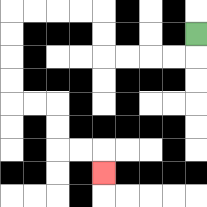{'start': '[8, 1]', 'end': '[4, 7]', 'path_directions': 'D,L,L,L,L,U,U,L,L,L,L,D,D,D,D,R,R,D,D,R,R,D', 'path_coordinates': '[[8, 1], [8, 2], [7, 2], [6, 2], [5, 2], [4, 2], [4, 1], [4, 0], [3, 0], [2, 0], [1, 0], [0, 0], [0, 1], [0, 2], [0, 3], [0, 4], [1, 4], [2, 4], [2, 5], [2, 6], [3, 6], [4, 6], [4, 7]]'}